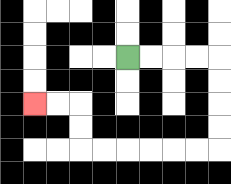{'start': '[5, 2]', 'end': '[1, 4]', 'path_directions': 'R,R,R,R,D,D,D,D,L,L,L,L,L,L,U,U,L,L', 'path_coordinates': '[[5, 2], [6, 2], [7, 2], [8, 2], [9, 2], [9, 3], [9, 4], [9, 5], [9, 6], [8, 6], [7, 6], [6, 6], [5, 6], [4, 6], [3, 6], [3, 5], [3, 4], [2, 4], [1, 4]]'}